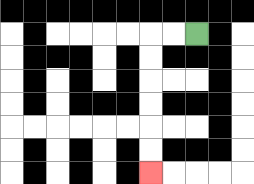{'start': '[8, 1]', 'end': '[6, 7]', 'path_directions': 'L,L,D,D,D,D,D,D', 'path_coordinates': '[[8, 1], [7, 1], [6, 1], [6, 2], [6, 3], [6, 4], [6, 5], [6, 6], [6, 7]]'}